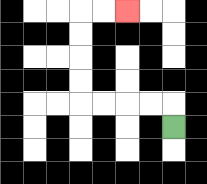{'start': '[7, 5]', 'end': '[5, 0]', 'path_directions': 'U,L,L,L,L,U,U,U,U,R,R', 'path_coordinates': '[[7, 5], [7, 4], [6, 4], [5, 4], [4, 4], [3, 4], [3, 3], [3, 2], [3, 1], [3, 0], [4, 0], [5, 0]]'}